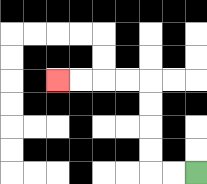{'start': '[8, 7]', 'end': '[2, 3]', 'path_directions': 'L,L,U,U,U,U,L,L,L,L', 'path_coordinates': '[[8, 7], [7, 7], [6, 7], [6, 6], [6, 5], [6, 4], [6, 3], [5, 3], [4, 3], [3, 3], [2, 3]]'}